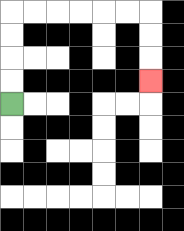{'start': '[0, 4]', 'end': '[6, 3]', 'path_directions': 'U,U,U,U,R,R,R,R,R,R,D,D,D', 'path_coordinates': '[[0, 4], [0, 3], [0, 2], [0, 1], [0, 0], [1, 0], [2, 0], [3, 0], [4, 0], [5, 0], [6, 0], [6, 1], [6, 2], [6, 3]]'}